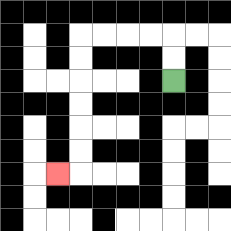{'start': '[7, 3]', 'end': '[2, 7]', 'path_directions': 'U,U,L,L,L,L,D,D,D,D,D,D,L', 'path_coordinates': '[[7, 3], [7, 2], [7, 1], [6, 1], [5, 1], [4, 1], [3, 1], [3, 2], [3, 3], [3, 4], [3, 5], [3, 6], [3, 7], [2, 7]]'}